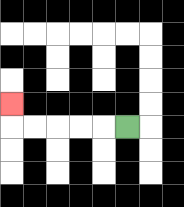{'start': '[5, 5]', 'end': '[0, 4]', 'path_directions': 'L,L,L,L,L,U', 'path_coordinates': '[[5, 5], [4, 5], [3, 5], [2, 5], [1, 5], [0, 5], [0, 4]]'}